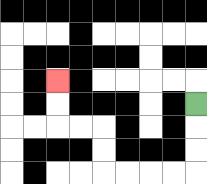{'start': '[8, 4]', 'end': '[2, 3]', 'path_directions': 'D,D,D,L,L,L,L,U,U,L,L,U,U', 'path_coordinates': '[[8, 4], [8, 5], [8, 6], [8, 7], [7, 7], [6, 7], [5, 7], [4, 7], [4, 6], [4, 5], [3, 5], [2, 5], [2, 4], [2, 3]]'}